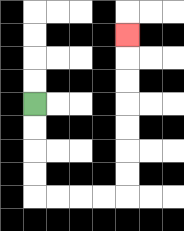{'start': '[1, 4]', 'end': '[5, 1]', 'path_directions': 'D,D,D,D,R,R,R,R,U,U,U,U,U,U,U', 'path_coordinates': '[[1, 4], [1, 5], [1, 6], [1, 7], [1, 8], [2, 8], [3, 8], [4, 8], [5, 8], [5, 7], [5, 6], [5, 5], [5, 4], [5, 3], [5, 2], [5, 1]]'}